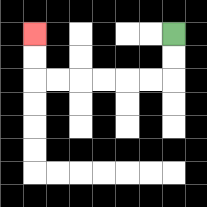{'start': '[7, 1]', 'end': '[1, 1]', 'path_directions': 'D,D,L,L,L,L,L,L,U,U', 'path_coordinates': '[[7, 1], [7, 2], [7, 3], [6, 3], [5, 3], [4, 3], [3, 3], [2, 3], [1, 3], [1, 2], [1, 1]]'}